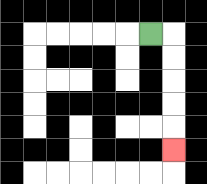{'start': '[6, 1]', 'end': '[7, 6]', 'path_directions': 'R,D,D,D,D,D', 'path_coordinates': '[[6, 1], [7, 1], [7, 2], [7, 3], [7, 4], [7, 5], [7, 6]]'}